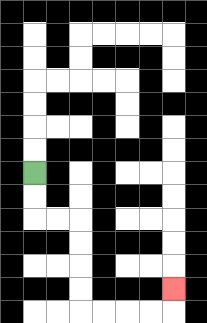{'start': '[1, 7]', 'end': '[7, 12]', 'path_directions': 'D,D,R,R,D,D,D,D,R,R,R,R,U', 'path_coordinates': '[[1, 7], [1, 8], [1, 9], [2, 9], [3, 9], [3, 10], [3, 11], [3, 12], [3, 13], [4, 13], [5, 13], [6, 13], [7, 13], [7, 12]]'}